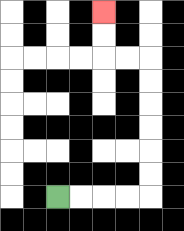{'start': '[2, 8]', 'end': '[4, 0]', 'path_directions': 'R,R,R,R,U,U,U,U,U,U,L,L,U,U', 'path_coordinates': '[[2, 8], [3, 8], [4, 8], [5, 8], [6, 8], [6, 7], [6, 6], [6, 5], [6, 4], [6, 3], [6, 2], [5, 2], [4, 2], [4, 1], [4, 0]]'}